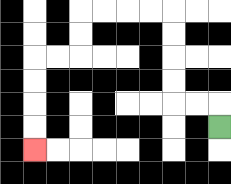{'start': '[9, 5]', 'end': '[1, 6]', 'path_directions': 'U,L,L,U,U,U,U,L,L,L,L,D,D,L,L,D,D,D,D', 'path_coordinates': '[[9, 5], [9, 4], [8, 4], [7, 4], [7, 3], [7, 2], [7, 1], [7, 0], [6, 0], [5, 0], [4, 0], [3, 0], [3, 1], [3, 2], [2, 2], [1, 2], [1, 3], [1, 4], [1, 5], [1, 6]]'}